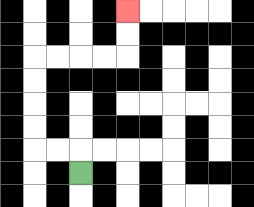{'start': '[3, 7]', 'end': '[5, 0]', 'path_directions': 'U,L,L,U,U,U,U,R,R,R,R,U,U', 'path_coordinates': '[[3, 7], [3, 6], [2, 6], [1, 6], [1, 5], [1, 4], [1, 3], [1, 2], [2, 2], [3, 2], [4, 2], [5, 2], [5, 1], [5, 0]]'}